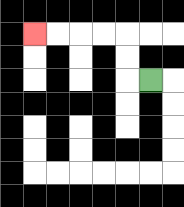{'start': '[6, 3]', 'end': '[1, 1]', 'path_directions': 'L,U,U,L,L,L,L', 'path_coordinates': '[[6, 3], [5, 3], [5, 2], [5, 1], [4, 1], [3, 1], [2, 1], [1, 1]]'}